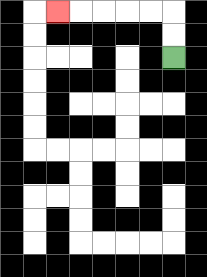{'start': '[7, 2]', 'end': '[2, 0]', 'path_directions': 'U,U,L,L,L,L,L', 'path_coordinates': '[[7, 2], [7, 1], [7, 0], [6, 0], [5, 0], [4, 0], [3, 0], [2, 0]]'}